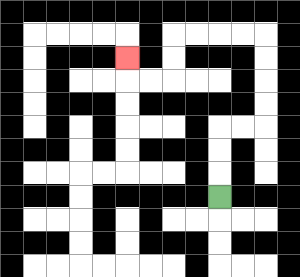{'start': '[9, 8]', 'end': '[5, 2]', 'path_directions': 'U,U,U,R,R,U,U,U,U,L,L,L,L,D,D,L,L,U', 'path_coordinates': '[[9, 8], [9, 7], [9, 6], [9, 5], [10, 5], [11, 5], [11, 4], [11, 3], [11, 2], [11, 1], [10, 1], [9, 1], [8, 1], [7, 1], [7, 2], [7, 3], [6, 3], [5, 3], [5, 2]]'}